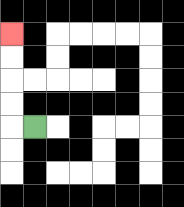{'start': '[1, 5]', 'end': '[0, 1]', 'path_directions': 'L,U,U,U,U', 'path_coordinates': '[[1, 5], [0, 5], [0, 4], [0, 3], [0, 2], [0, 1]]'}